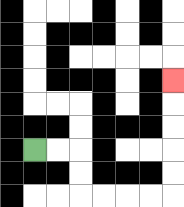{'start': '[1, 6]', 'end': '[7, 3]', 'path_directions': 'R,R,D,D,R,R,R,R,U,U,U,U,U', 'path_coordinates': '[[1, 6], [2, 6], [3, 6], [3, 7], [3, 8], [4, 8], [5, 8], [6, 8], [7, 8], [7, 7], [7, 6], [7, 5], [7, 4], [7, 3]]'}